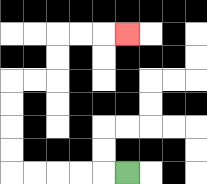{'start': '[5, 7]', 'end': '[5, 1]', 'path_directions': 'L,L,L,L,L,U,U,U,U,R,R,U,U,R,R,R', 'path_coordinates': '[[5, 7], [4, 7], [3, 7], [2, 7], [1, 7], [0, 7], [0, 6], [0, 5], [0, 4], [0, 3], [1, 3], [2, 3], [2, 2], [2, 1], [3, 1], [4, 1], [5, 1]]'}